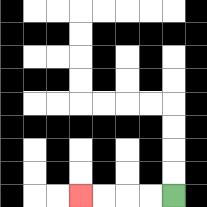{'start': '[7, 8]', 'end': '[3, 8]', 'path_directions': 'L,L,L,L', 'path_coordinates': '[[7, 8], [6, 8], [5, 8], [4, 8], [3, 8]]'}